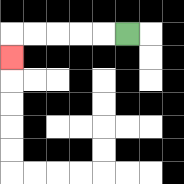{'start': '[5, 1]', 'end': '[0, 2]', 'path_directions': 'L,L,L,L,L,D', 'path_coordinates': '[[5, 1], [4, 1], [3, 1], [2, 1], [1, 1], [0, 1], [0, 2]]'}